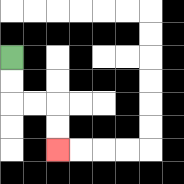{'start': '[0, 2]', 'end': '[2, 6]', 'path_directions': 'D,D,R,R,D,D', 'path_coordinates': '[[0, 2], [0, 3], [0, 4], [1, 4], [2, 4], [2, 5], [2, 6]]'}